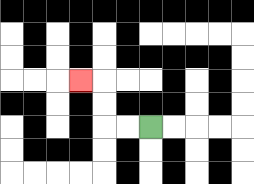{'start': '[6, 5]', 'end': '[3, 3]', 'path_directions': 'L,L,U,U,L', 'path_coordinates': '[[6, 5], [5, 5], [4, 5], [4, 4], [4, 3], [3, 3]]'}